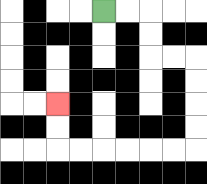{'start': '[4, 0]', 'end': '[2, 4]', 'path_directions': 'R,R,D,D,R,R,D,D,D,D,L,L,L,L,L,L,U,U', 'path_coordinates': '[[4, 0], [5, 0], [6, 0], [6, 1], [6, 2], [7, 2], [8, 2], [8, 3], [8, 4], [8, 5], [8, 6], [7, 6], [6, 6], [5, 6], [4, 6], [3, 6], [2, 6], [2, 5], [2, 4]]'}